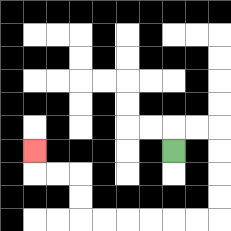{'start': '[7, 6]', 'end': '[1, 6]', 'path_directions': 'U,R,R,D,D,D,D,L,L,L,L,L,L,U,U,L,L,U', 'path_coordinates': '[[7, 6], [7, 5], [8, 5], [9, 5], [9, 6], [9, 7], [9, 8], [9, 9], [8, 9], [7, 9], [6, 9], [5, 9], [4, 9], [3, 9], [3, 8], [3, 7], [2, 7], [1, 7], [1, 6]]'}